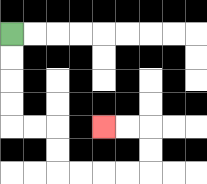{'start': '[0, 1]', 'end': '[4, 5]', 'path_directions': 'D,D,D,D,R,R,D,D,R,R,R,R,U,U,L,L', 'path_coordinates': '[[0, 1], [0, 2], [0, 3], [0, 4], [0, 5], [1, 5], [2, 5], [2, 6], [2, 7], [3, 7], [4, 7], [5, 7], [6, 7], [6, 6], [6, 5], [5, 5], [4, 5]]'}